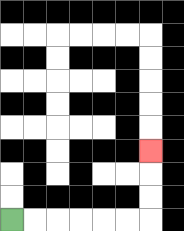{'start': '[0, 9]', 'end': '[6, 6]', 'path_directions': 'R,R,R,R,R,R,U,U,U', 'path_coordinates': '[[0, 9], [1, 9], [2, 9], [3, 9], [4, 9], [5, 9], [6, 9], [6, 8], [6, 7], [6, 6]]'}